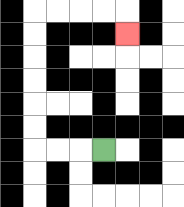{'start': '[4, 6]', 'end': '[5, 1]', 'path_directions': 'L,L,L,U,U,U,U,U,U,R,R,R,R,D', 'path_coordinates': '[[4, 6], [3, 6], [2, 6], [1, 6], [1, 5], [1, 4], [1, 3], [1, 2], [1, 1], [1, 0], [2, 0], [3, 0], [4, 0], [5, 0], [5, 1]]'}